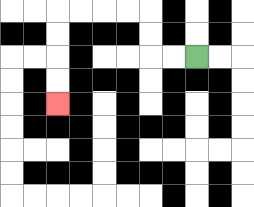{'start': '[8, 2]', 'end': '[2, 4]', 'path_directions': 'L,L,U,U,L,L,L,L,D,D,D,D', 'path_coordinates': '[[8, 2], [7, 2], [6, 2], [6, 1], [6, 0], [5, 0], [4, 0], [3, 0], [2, 0], [2, 1], [2, 2], [2, 3], [2, 4]]'}